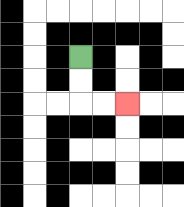{'start': '[3, 2]', 'end': '[5, 4]', 'path_directions': 'D,D,R,R', 'path_coordinates': '[[3, 2], [3, 3], [3, 4], [4, 4], [5, 4]]'}